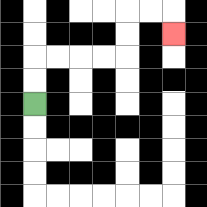{'start': '[1, 4]', 'end': '[7, 1]', 'path_directions': 'U,U,R,R,R,R,U,U,R,R,D', 'path_coordinates': '[[1, 4], [1, 3], [1, 2], [2, 2], [3, 2], [4, 2], [5, 2], [5, 1], [5, 0], [6, 0], [7, 0], [7, 1]]'}